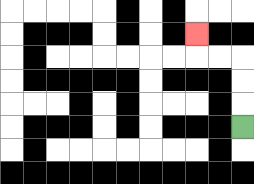{'start': '[10, 5]', 'end': '[8, 1]', 'path_directions': 'U,U,U,L,L,U', 'path_coordinates': '[[10, 5], [10, 4], [10, 3], [10, 2], [9, 2], [8, 2], [8, 1]]'}